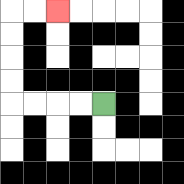{'start': '[4, 4]', 'end': '[2, 0]', 'path_directions': 'L,L,L,L,U,U,U,U,R,R', 'path_coordinates': '[[4, 4], [3, 4], [2, 4], [1, 4], [0, 4], [0, 3], [0, 2], [0, 1], [0, 0], [1, 0], [2, 0]]'}